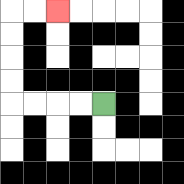{'start': '[4, 4]', 'end': '[2, 0]', 'path_directions': 'L,L,L,L,U,U,U,U,R,R', 'path_coordinates': '[[4, 4], [3, 4], [2, 4], [1, 4], [0, 4], [0, 3], [0, 2], [0, 1], [0, 0], [1, 0], [2, 0]]'}